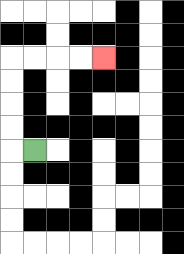{'start': '[1, 6]', 'end': '[4, 2]', 'path_directions': 'L,U,U,U,U,R,R,R,R', 'path_coordinates': '[[1, 6], [0, 6], [0, 5], [0, 4], [0, 3], [0, 2], [1, 2], [2, 2], [3, 2], [4, 2]]'}